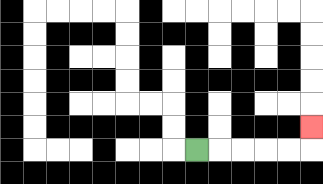{'start': '[8, 6]', 'end': '[13, 5]', 'path_directions': 'R,R,R,R,R,U', 'path_coordinates': '[[8, 6], [9, 6], [10, 6], [11, 6], [12, 6], [13, 6], [13, 5]]'}